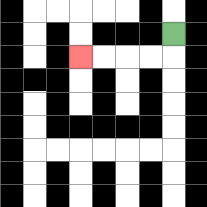{'start': '[7, 1]', 'end': '[3, 2]', 'path_directions': 'D,L,L,L,L', 'path_coordinates': '[[7, 1], [7, 2], [6, 2], [5, 2], [4, 2], [3, 2]]'}